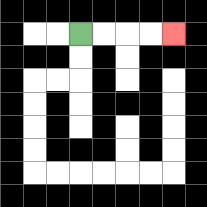{'start': '[3, 1]', 'end': '[7, 1]', 'path_directions': 'R,R,R,R', 'path_coordinates': '[[3, 1], [4, 1], [5, 1], [6, 1], [7, 1]]'}